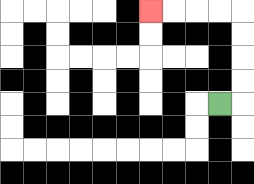{'start': '[9, 4]', 'end': '[6, 0]', 'path_directions': 'R,U,U,U,U,L,L,L,L', 'path_coordinates': '[[9, 4], [10, 4], [10, 3], [10, 2], [10, 1], [10, 0], [9, 0], [8, 0], [7, 0], [6, 0]]'}